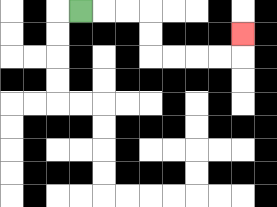{'start': '[3, 0]', 'end': '[10, 1]', 'path_directions': 'R,R,R,D,D,R,R,R,R,U', 'path_coordinates': '[[3, 0], [4, 0], [5, 0], [6, 0], [6, 1], [6, 2], [7, 2], [8, 2], [9, 2], [10, 2], [10, 1]]'}